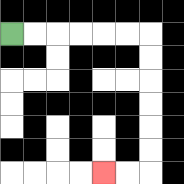{'start': '[0, 1]', 'end': '[4, 7]', 'path_directions': 'R,R,R,R,R,R,D,D,D,D,D,D,L,L', 'path_coordinates': '[[0, 1], [1, 1], [2, 1], [3, 1], [4, 1], [5, 1], [6, 1], [6, 2], [6, 3], [6, 4], [6, 5], [6, 6], [6, 7], [5, 7], [4, 7]]'}